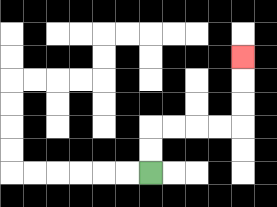{'start': '[6, 7]', 'end': '[10, 2]', 'path_directions': 'U,U,R,R,R,R,U,U,U', 'path_coordinates': '[[6, 7], [6, 6], [6, 5], [7, 5], [8, 5], [9, 5], [10, 5], [10, 4], [10, 3], [10, 2]]'}